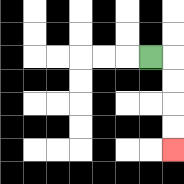{'start': '[6, 2]', 'end': '[7, 6]', 'path_directions': 'R,D,D,D,D', 'path_coordinates': '[[6, 2], [7, 2], [7, 3], [7, 4], [7, 5], [7, 6]]'}